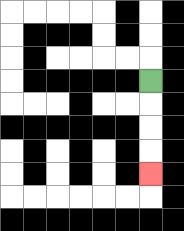{'start': '[6, 3]', 'end': '[6, 7]', 'path_directions': 'D,D,D,D', 'path_coordinates': '[[6, 3], [6, 4], [6, 5], [6, 6], [6, 7]]'}